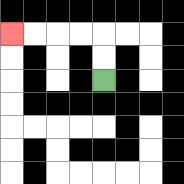{'start': '[4, 3]', 'end': '[0, 1]', 'path_directions': 'U,U,L,L,L,L', 'path_coordinates': '[[4, 3], [4, 2], [4, 1], [3, 1], [2, 1], [1, 1], [0, 1]]'}